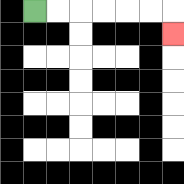{'start': '[1, 0]', 'end': '[7, 1]', 'path_directions': 'R,R,R,R,R,R,D', 'path_coordinates': '[[1, 0], [2, 0], [3, 0], [4, 0], [5, 0], [6, 0], [7, 0], [7, 1]]'}